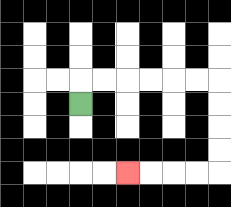{'start': '[3, 4]', 'end': '[5, 7]', 'path_directions': 'U,R,R,R,R,R,R,D,D,D,D,L,L,L,L', 'path_coordinates': '[[3, 4], [3, 3], [4, 3], [5, 3], [6, 3], [7, 3], [8, 3], [9, 3], [9, 4], [9, 5], [9, 6], [9, 7], [8, 7], [7, 7], [6, 7], [5, 7]]'}